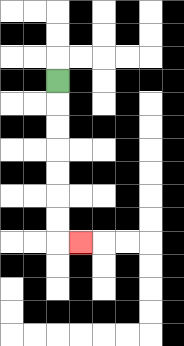{'start': '[2, 3]', 'end': '[3, 10]', 'path_directions': 'D,D,D,D,D,D,D,R', 'path_coordinates': '[[2, 3], [2, 4], [2, 5], [2, 6], [2, 7], [2, 8], [2, 9], [2, 10], [3, 10]]'}